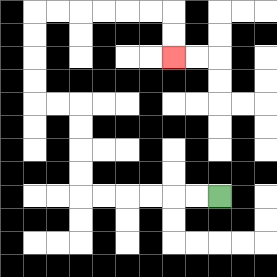{'start': '[9, 8]', 'end': '[7, 2]', 'path_directions': 'L,L,L,L,L,L,U,U,U,U,L,L,U,U,U,U,R,R,R,R,R,R,D,D', 'path_coordinates': '[[9, 8], [8, 8], [7, 8], [6, 8], [5, 8], [4, 8], [3, 8], [3, 7], [3, 6], [3, 5], [3, 4], [2, 4], [1, 4], [1, 3], [1, 2], [1, 1], [1, 0], [2, 0], [3, 0], [4, 0], [5, 0], [6, 0], [7, 0], [7, 1], [7, 2]]'}